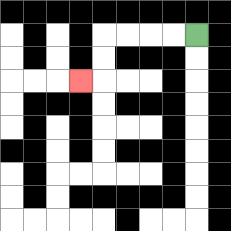{'start': '[8, 1]', 'end': '[3, 3]', 'path_directions': 'L,L,L,L,D,D,L', 'path_coordinates': '[[8, 1], [7, 1], [6, 1], [5, 1], [4, 1], [4, 2], [4, 3], [3, 3]]'}